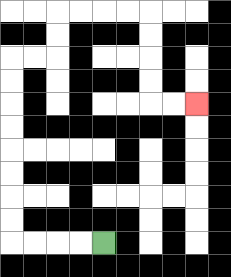{'start': '[4, 10]', 'end': '[8, 4]', 'path_directions': 'L,L,L,L,U,U,U,U,U,U,U,U,R,R,U,U,R,R,R,R,D,D,D,D,R,R', 'path_coordinates': '[[4, 10], [3, 10], [2, 10], [1, 10], [0, 10], [0, 9], [0, 8], [0, 7], [0, 6], [0, 5], [0, 4], [0, 3], [0, 2], [1, 2], [2, 2], [2, 1], [2, 0], [3, 0], [4, 0], [5, 0], [6, 0], [6, 1], [6, 2], [6, 3], [6, 4], [7, 4], [8, 4]]'}